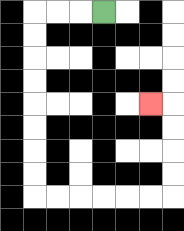{'start': '[4, 0]', 'end': '[6, 4]', 'path_directions': 'L,L,L,D,D,D,D,D,D,D,D,R,R,R,R,R,R,U,U,U,U,L', 'path_coordinates': '[[4, 0], [3, 0], [2, 0], [1, 0], [1, 1], [1, 2], [1, 3], [1, 4], [1, 5], [1, 6], [1, 7], [1, 8], [2, 8], [3, 8], [4, 8], [5, 8], [6, 8], [7, 8], [7, 7], [7, 6], [7, 5], [7, 4], [6, 4]]'}